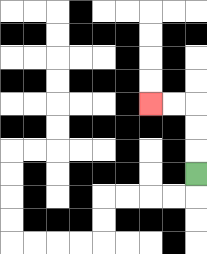{'start': '[8, 7]', 'end': '[6, 4]', 'path_directions': 'U,U,U,L,L', 'path_coordinates': '[[8, 7], [8, 6], [8, 5], [8, 4], [7, 4], [6, 4]]'}